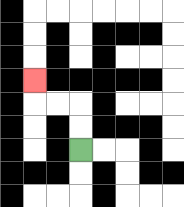{'start': '[3, 6]', 'end': '[1, 3]', 'path_directions': 'U,U,L,L,U', 'path_coordinates': '[[3, 6], [3, 5], [3, 4], [2, 4], [1, 4], [1, 3]]'}